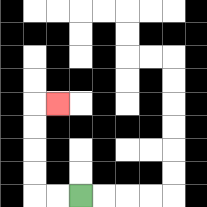{'start': '[3, 8]', 'end': '[2, 4]', 'path_directions': 'L,L,U,U,U,U,R', 'path_coordinates': '[[3, 8], [2, 8], [1, 8], [1, 7], [1, 6], [1, 5], [1, 4], [2, 4]]'}